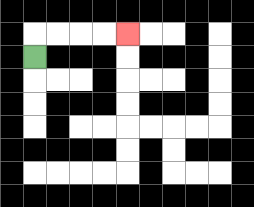{'start': '[1, 2]', 'end': '[5, 1]', 'path_directions': 'U,R,R,R,R', 'path_coordinates': '[[1, 2], [1, 1], [2, 1], [3, 1], [4, 1], [5, 1]]'}